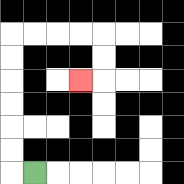{'start': '[1, 7]', 'end': '[3, 3]', 'path_directions': 'L,U,U,U,U,U,U,R,R,R,R,D,D,L', 'path_coordinates': '[[1, 7], [0, 7], [0, 6], [0, 5], [0, 4], [0, 3], [0, 2], [0, 1], [1, 1], [2, 1], [3, 1], [4, 1], [4, 2], [4, 3], [3, 3]]'}